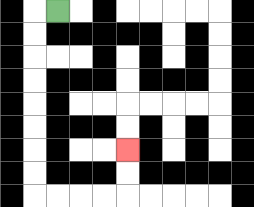{'start': '[2, 0]', 'end': '[5, 6]', 'path_directions': 'L,D,D,D,D,D,D,D,D,R,R,R,R,U,U', 'path_coordinates': '[[2, 0], [1, 0], [1, 1], [1, 2], [1, 3], [1, 4], [1, 5], [1, 6], [1, 7], [1, 8], [2, 8], [3, 8], [4, 8], [5, 8], [5, 7], [5, 6]]'}